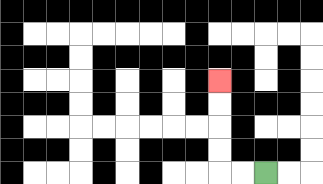{'start': '[11, 7]', 'end': '[9, 3]', 'path_directions': 'L,L,U,U,U,U', 'path_coordinates': '[[11, 7], [10, 7], [9, 7], [9, 6], [9, 5], [9, 4], [9, 3]]'}